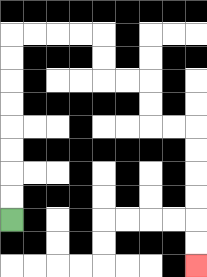{'start': '[0, 9]', 'end': '[8, 11]', 'path_directions': 'U,U,U,U,U,U,U,U,R,R,R,R,D,D,R,R,D,D,R,R,D,D,D,D,D,D', 'path_coordinates': '[[0, 9], [0, 8], [0, 7], [0, 6], [0, 5], [0, 4], [0, 3], [0, 2], [0, 1], [1, 1], [2, 1], [3, 1], [4, 1], [4, 2], [4, 3], [5, 3], [6, 3], [6, 4], [6, 5], [7, 5], [8, 5], [8, 6], [8, 7], [8, 8], [8, 9], [8, 10], [8, 11]]'}